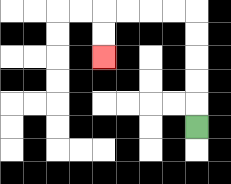{'start': '[8, 5]', 'end': '[4, 2]', 'path_directions': 'U,U,U,U,U,L,L,L,L,D,D', 'path_coordinates': '[[8, 5], [8, 4], [8, 3], [8, 2], [8, 1], [8, 0], [7, 0], [6, 0], [5, 0], [4, 0], [4, 1], [4, 2]]'}